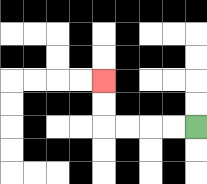{'start': '[8, 5]', 'end': '[4, 3]', 'path_directions': 'L,L,L,L,U,U', 'path_coordinates': '[[8, 5], [7, 5], [6, 5], [5, 5], [4, 5], [4, 4], [4, 3]]'}